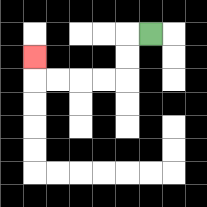{'start': '[6, 1]', 'end': '[1, 2]', 'path_directions': 'L,D,D,L,L,L,L,U', 'path_coordinates': '[[6, 1], [5, 1], [5, 2], [5, 3], [4, 3], [3, 3], [2, 3], [1, 3], [1, 2]]'}